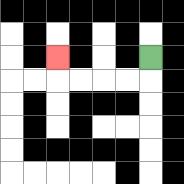{'start': '[6, 2]', 'end': '[2, 2]', 'path_directions': 'D,L,L,L,L,U', 'path_coordinates': '[[6, 2], [6, 3], [5, 3], [4, 3], [3, 3], [2, 3], [2, 2]]'}